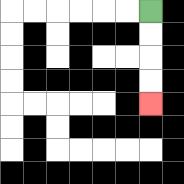{'start': '[6, 0]', 'end': '[6, 4]', 'path_directions': 'D,D,D,D', 'path_coordinates': '[[6, 0], [6, 1], [6, 2], [6, 3], [6, 4]]'}